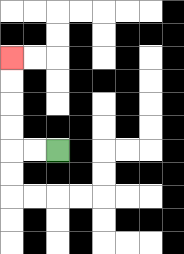{'start': '[2, 6]', 'end': '[0, 2]', 'path_directions': 'L,L,U,U,U,U', 'path_coordinates': '[[2, 6], [1, 6], [0, 6], [0, 5], [0, 4], [0, 3], [0, 2]]'}